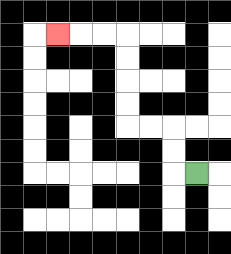{'start': '[8, 7]', 'end': '[2, 1]', 'path_directions': 'L,U,U,L,L,U,U,U,U,L,L,L', 'path_coordinates': '[[8, 7], [7, 7], [7, 6], [7, 5], [6, 5], [5, 5], [5, 4], [5, 3], [5, 2], [5, 1], [4, 1], [3, 1], [2, 1]]'}